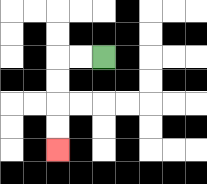{'start': '[4, 2]', 'end': '[2, 6]', 'path_directions': 'L,L,D,D,D,D', 'path_coordinates': '[[4, 2], [3, 2], [2, 2], [2, 3], [2, 4], [2, 5], [2, 6]]'}